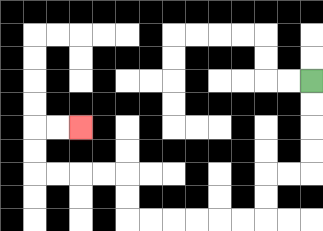{'start': '[13, 3]', 'end': '[3, 5]', 'path_directions': 'D,D,D,D,L,L,D,D,L,L,L,L,L,L,U,U,L,L,L,L,U,U,R,R', 'path_coordinates': '[[13, 3], [13, 4], [13, 5], [13, 6], [13, 7], [12, 7], [11, 7], [11, 8], [11, 9], [10, 9], [9, 9], [8, 9], [7, 9], [6, 9], [5, 9], [5, 8], [5, 7], [4, 7], [3, 7], [2, 7], [1, 7], [1, 6], [1, 5], [2, 5], [3, 5]]'}